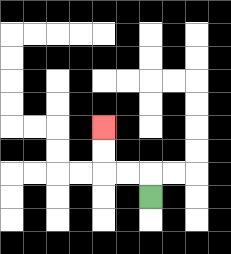{'start': '[6, 8]', 'end': '[4, 5]', 'path_directions': 'U,L,L,U,U', 'path_coordinates': '[[6, 8], [6, 7], [5, 7], [4, 7], [4, 6], [4, 5]]'}